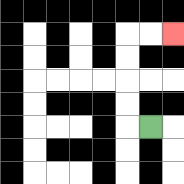{'start': '[6, 5]', 'end': '[7, 1]', 'path_directions': 'L,U,U,U,U,R,R', 'path_coordinates': '[[6, 5], [5, 5], [5, 4], [5, 3], [5, 2], [5, 1], [6, 1], [7, 1]]'}